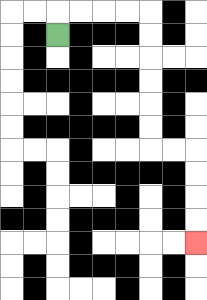{'start': '[2, 1]', 'end': '[8, 10]', 'path_directions': 'U,R,R,R,R,D,D,D,D,D,D,R,R,D,D,D,D', 'path_coordinates': '[[2, 1], [2, 0], [3, 0], [4, 0], [5, 0], [6, 0], [6, 1], [6, 2], [6, 3], [6, 4], [6, 5], [6, 6], [7, 6], [8, 6], [8, 7], [8, 8], [8, 9], [8, 10]]'}